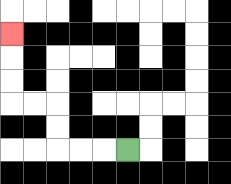{'start': '[5, 6]', 'end': '[0, 1]', 'path_directions': 'L,L,L,U,U,L,L,U,U,U', 'path_coordinates': '[[5, 6], [4, 6], [3, 6], [2, 6], [2, 5], [2, 4], [1, 4], [0, 4], [0, 3], [0, 2], [0, 1]]'}